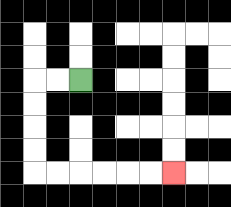{'start': '[3, 3]', 'end': '[7, 7]', 'path_directions': 'L,L,D,D,D,D,R,R,R,R,R,R', 'path_coordinates': '[[3, 3], [2, 3], [1, 3], [1, 4], [1, 5], [1, 6], [1, 7], [2, 7], [3, 7], [4, 7], [5, 7], [6, 7], [7, 7]]'}